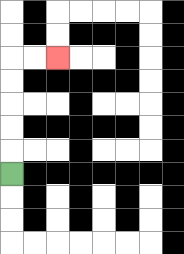{'start': '[0, 7]', 'end': '[2, 2]', 'path_directions': 'U,U,U,U,U,R,R', 'path_coordinates': '[[0, 7], [0, 6], [0, 5], [0, 4], [0, 3], [0, 2], [1, 2], [2, 2]]'}